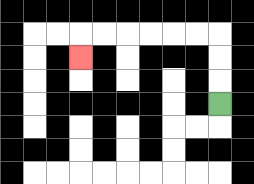{'start': '[9, 4]', 'end': '[3, 2]', 'path_directions': 'U,U,U,L,L,L,L,L,L,D', 'path_coordinates': '[[9, 4], [9, 3], [9, 2], [9, 1], [8, 1], [7, 1], [6, 1], [5, 1], [4, 1], [3, 1], [3, 2]]'}